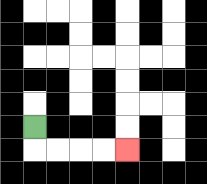{'start': '[1, 5]', 'end': '[5, 6]', 'path_directions': 'D,R,R,R,R', 'path_coordinates': '[[1, 5], [1, 6], [2, 6], [3, 6], [4, 6], [5, 6]]'}